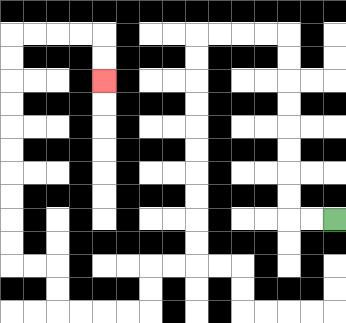{'start': '[14, 9]', 'end': '[4, 3]', 'path_directions': 'L,L,U,U,U,U,U,U,U,U,L,L,L,L,D,D,D,D,D,D,D,D,D,D,L,L,D,D,L,L,L,L,U,U,L,L,U,U,U,U,U,U,U,U,U,U,R,R,R,R,D,D', 'path_coordinates': '[[14, 9], [13, 9], [12, 9], [12, 8], [12, 7], [12, 6], [12, 5], [12, 4], [12, 3], [12, 2], [12, 1], [11, 1], [10, 1], [9, 1], [8, 1], [8, 2], [8, 3], [8, 4], [8, 5], [8, 6], [8, 7], [8, 8], [8, 9], [8, 10], [8, 11], [7, 11], [6, 11], [6, 12], [6, 13], [5, 13], [4, 13], [3, 13], [2, 13], [2, 12], [2, 11], [1, 11], [0, 11], [0, 10], [0, 9], [0, 8], [0, 7], [0, 6], [0, 5], [0, 4], [0, 3], [0, 2], [0, 1], [1, 1], [2, 1], [3, 1], [4, 1], [4, 2], [4, 3]]'}